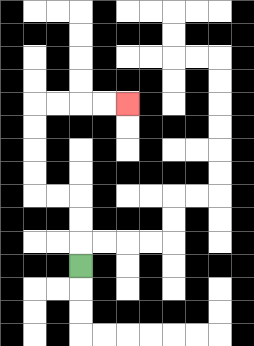{'start': '[3, 11]', 'end': '[5, 4]', 'path_directions': 'U,U,U,L,L,U,U,U,U,R,R,R,R', 'path_coordinates': '[[3, 11], [3, 10], [3, 9], [3, 8], [2, 8], [1, 8], [1, 7], [1, 6], [1, 5], [1, 4], [2, 4], [3, 4], [4, 4], [5, 4]]'}